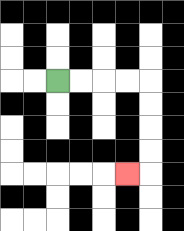{'start': '[2, 3]', 'end': '[5, 7]', 'path_directions': 'R,R,R,R,D,D,D,D,L', 'path_coordinates': '[[2, 3], [3, 3], [4, 3], [5, 3], [6, 3], [6, 4], [6, 5], [6, 6], [6, 7], [5, 7]]'}